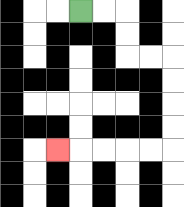{'start': '[3, 0]', 'end': '[2, 6]', 'path_directions': 'R,R,D,D,R,R,D,D,D,D,L,L,L,L,L', 'path_coordinates': '[[3, 0], [4, 0], [5, 0], [5, 1], [5, 2], [6, 2], [7, 2], [7, 3], [7, 4], [7, 5], [7, 6], [6, 6], [5, 6], [4, 6], [3, 6], [2, 6]]'}